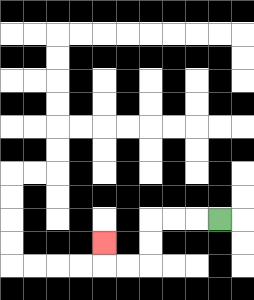{'start': '[9, 9]', 'end': '[4, 10]', 'path_directions': 'L,L,L,D,D,L,L,U', 'path_coordinates': '[[9, 9], [8, 9], [7, 9], [6, 9], [6, 10], [6, 11], [5, 11], [4, 11], [4, 10]]'}